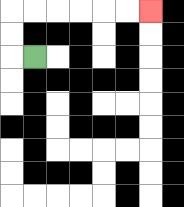{'start': '[1, 2]', 'end': '[6, 0]', 'path_directions': 'L,U,U,R,R,R,R,R,R', 'path_coordinates': '[[1, 2], [0, 2], [0, 1], [0, 0], [1, 0], [2, 0], [3, 0], [4, 0], [5, 0], [6, 0]]'}